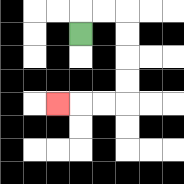{'start': '[3, 1]', 'end': '[2, 4]', 'path_directions': 'U,R,R,D,D,D,D,L,L,L', 'path_coordinates': '[[3, 1], [3, 0], [4, 0], [5, 0], [5, 1], [5, 2], [5, 3], [5, 4], [4, 4], [3, 4], [2, 4]]'}